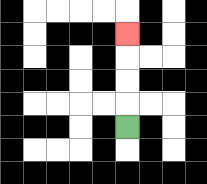{'start': '[5, 5]', 'end': '[5, 1]', 'path_directions': 'U,U,U,U', 'path_coordinates': '[[5, 5], [5, 4], [5, 3], [5, 2], [5, 1]]'}